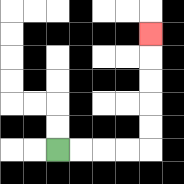{'start': '[2, 6]', 'end': '[6, 1]', 'path_directions': 'R,R,R,R,U,U,U,U,U', 'path_coordinates': '[[2, 6], [3, 6], [4, 6], [5, 6], [6, 6], [6, 5], [6, 4], [6, 3], [6, 2], [6, 1]]'}